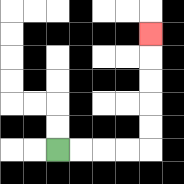{'start': '[2, 6]', 'end': '[6, 1]', 'path_directions': 'R,R,R,R,U,U,U,U,U', 'path_coordinates': '[[2, 6], [3, 6], [4, 6], [5, 6], [6, 6], [6, 5], [6, 4], [6, 3], [6, 2], [6, 1]]'}